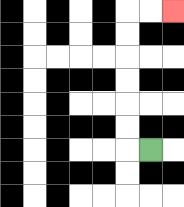{'start': '[6, 6]', 'end': '[7, 0]', 'path_directions': 'L,U,U,U,U,U,U,R,R', 'path_coordinates': '[[6, 6], [5, 6], [5, 5], [5, 4], [5, 3], [5, 2], [5, 1], [5, 0], [6, 0], [7, 0]]'}